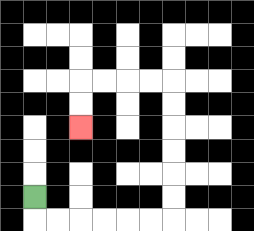{'start': '[1, 8]', 'end': '[3, 5]', 'path_directions': 'D,R,R,R,R,R,R,U,U,U,U,U,U,L,L,L,L,D,D', 'path_coordinates': '[[1, 8], [1, 9], [2, 9], [3, 9], [4, 9], [5, 9], [6, 9], [7, 9], [7, 8], [7, 7], [7, 6], [7, 5], [7, 4], [7, 3], [6, 3], [5, 3], [4, 3], [3, 3], [3, 4], [3, 5]]'}